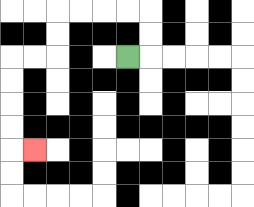{'start': '[5, 2]', 'end': '[1, 6]', 'path_directions': 'R,U,U,L,L,L,L,D,D,L,L,D,D,D,D,R', 'path_coordinates': '[[5, 2], [6, 2], [6, 1], [6, 0], [5, 0], [4, 0], [3, 0], [2, 0], [2, 1], [2, 2], [1, 2], [0, 2], [0, 3], [0, 4], [0, 5], [0, 6], [1, 6]]'}